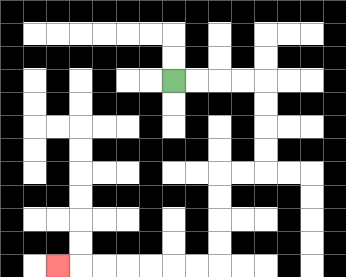{'start': '[7, 3]', 'end': '[2, 11]', 'path_directions': 'R,R,R,R,D,D,D,D,L,L,D,D,D,D,L,L,L,L,L,L,L', 'path_coordinates': '[[7, 3], [8, 3], [9, 3], [10, 3], [11, 3], [11, 4], [11, 5], [11, 6], [11, 7], [10, 7], [9, 7], [9, 8], [9, 9], [9, 10], [9, 11], [8, 11], [7, 11], [6, 11], [5, 11], [4, 11], [3, 11], [2, 11]]'}